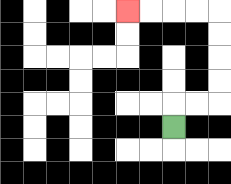{'start': '[7, 5]', 'end': '[5, 0]', 'path_directions': 'U,R,R,U,U,U,U,L,L,L,L', 'path_coordinates': '[[7, 5], [7, 4], [8, 4], [9, 4], [9, 3], [9, 2], [9, 1], [9, 0], [8, 0], [7, 0], [6, 0], [5, 0]]'}